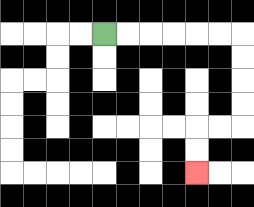{'start': '[4, 1]', 'end': '[8, 7]', 'path_directions': 'R,R,R,R,R,R,D,D,D,D,L,L,D,D', 'path_coordinates': '[[4, 1], [5, 1], [6, 1], [7, 1], [8, 1], [9, 1], [10, 1], [10, 2], [10, 3], [10, 4], [10, 5], [9, 5], [8, 5], [8, 6], [8, 7]]'}